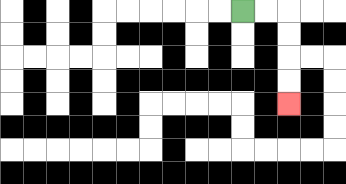{'start': '[10, 0]', 'end': '[12, 4]', 'path_directions': 'R,R,D,D,D,D', 'path_coordinates': '[[10, 0], [11, 0], [12, 0], [12, 1], [12, 2], [12, 3], [12, 4]]'}